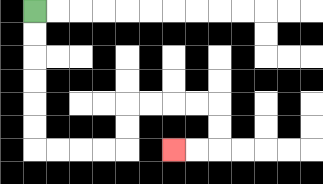{'start': '[1, 0]', 'end': '[7, 6]', 'path_directions': 'D,D,D,D,D,D,R,R,R,R,U,U,R,R,R,R,D,D,L,L', 'path_coordinates': '[[1, 0], [1, 1], [1, 2], [1, 3], [1, 4], [1, 5], [1, 6], [2, 6], [3, 6], [4, 6], [5, 6], [5, 5], [5, 4], [6, 4], [7, 4], [8, 4], [9, 4], [9, 5], [9, 6], [8, 6], [7, 6]]'}